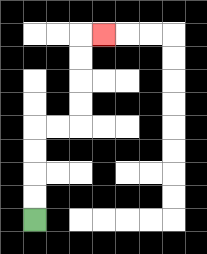{'start': '[1, 9]', 'end': '[4, 1]', 'path_directions': 'U,U,U,U,R,R,U,U,U,U,R', 'path_coordinates': '[[1, 9], [1, 8], [1, 7], [1, 6], [1, 5], [2, 5], [3, 5], [3, 4], [3, 3], [3, 2], [3, 1], [4, 1]]'}